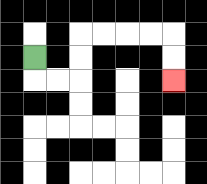{'start': '[1, 2]', 'end': '[7, 3]', 'path_directions': 'D,R,R,U,U,R,R,R,R,D,D', 'path_coordinates': '[[1, 2], [1, 3], [2, 3], [3, 3], [3, 2], [3, 1], [4, 1], [5, 1], [6, 1], [7, 1], [7, 2], [7, 3]]'}